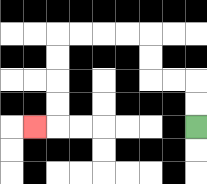{'start': '[8, 5]', 'end': '[1, 5]', 'path_directions': 'U,U,L,L,U,U,L,L,L,L,D,D,D,D,L', 'path_coordinates': '[[8, 5], [8, 4], [8, 3], [7, 3], [6, 3], [6, 2], [6, 1], [5, 1], [4, 1], [3, 1], [2, 1], [2, 2], [2, 3], [2, 4], [2, 5], [1, 5]]'}